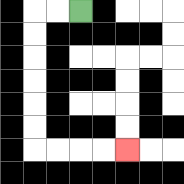{'start': '[3, 0]', 'end': '[5, 6]', 'path_directions': 'L,L,D,D,D,D,D,D,R,R,R,R', 'path_coordinates': '[[3, 0], [2, 0], [1, 0], [1, 1], [1, 2], [1, 3], [1, 4], [1, 5], [1, 6], [2, 6], [3, 6], [4, 6], [5, 6]]'}